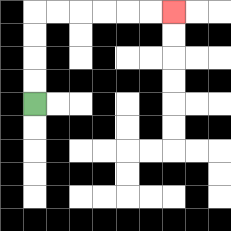{'start': '[1, 4]', 'end': '[7, 0]', 'path_directions': 'U,U,U,U,R,R,R,R,R,R', 'path_coordinates': '[[1, 4], [1, 3], [1, 2], [1, 1], [1, 0], [2, 0], [3, 0], [4, 0], [5, 0], [6, 0], [7, 0]]'}